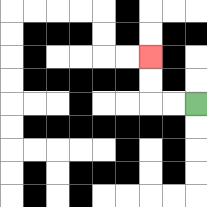{'start': '[8, 4]', 'end': '[6, 2]', 'path_directions': 'L,L,U,U', 'path_coordinates': '[[8, 4], [7, 4], [6, 4], [6, 3], [6, 2]]'}